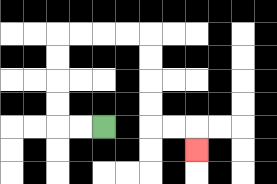{'start': '[4, 5]', 'end': '[8, 6]', 'path_directions': 'L,L,U,U,U,U,R,R,R,R,D,D,D,D,R,R,D', 'path_coordinates': '[[4, 5], [3, 5], [2, 5], [2, 4], [2, 3], [2, 2], [2, 1], [3, 1], [4, 1], [5, 1], [6, 1], [6, 2], [6, 3], [6, 4], [6, 5], [7, 5], [8, 5], [8, 6]]'}